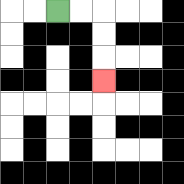{'start': '[2, 0]', 'end': '[4, 3]', 'path_directions': 'R,R,D,D,D', 'path_coordinates': '[[2, 0], [3, 0], [4, 0], [4, 1], [4, 2], [4, 3]]'}